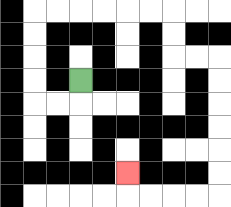{'start': '[3, 3]', 'end': '[5, 7]', 'path_directions': 'D,L,L,U,U,U,U,R,R,R,R,R,R,D,D,R,R,D,D,D,D,D,D,L,L,L,L,U', 'path_coordinates': '[[3, 3], [3, 4], [2, 4], [1, 4], [1, 3], [1, 2], [1, 1], [1, 0], [2, 0], [3, 0], [4, 0], [5, 0], [6, 0], [7, 0], [7, 1], [7, 2], [8, 2], [9, 2], [9, 3], [9, 4], [9, 5], [9, 6], [9, 7], [9, 8], [8, 8], [7, 8], [6, 8], [5, 8], [5, 7]]'}